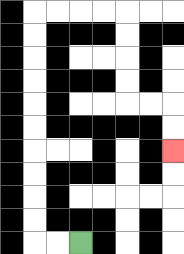{'start': '[3, 10]', 'end': '[7, 6]', 'path_directions': 'L,L,U,U,U,U,U,U,U,U,U,U,R,R,R,R,D,D,D,D,R,R,D,D', 'path_coordinates': '[[3, 10], [2, 10], [1, 10], [1, 9], [1, 8], [1, 7], [1, 6], [1, 5], [1, 4], [1, 3], [1, 2], [1, 1], [1, 0], [2, 0], [3, 0], [4, 0], [5, 0], [5, 1], [5, 2], [5, 3], [5, 4], [6, 4], [7, 4], [7, 5], [7, 6]]'}